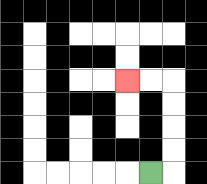{'start': '[6, 7]', 'end': '[5, 3]', 'path_directions': 'R,U,U,U,U,L,L', 'path_coordinates': '[[6, 7], [7, 7], [7, 6], [7, 5], [7, 4], [7, 3], [6, 3], [5, 3]]'}